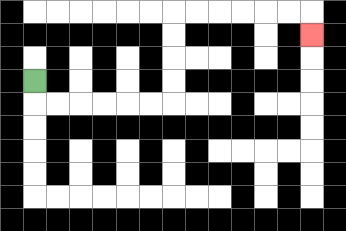{'start': '[1, 3]', 'end': '[13, 1]', 'path_directions': 'D,R,R,R,R,R,R,U,U,U,U,R,R,R,R,R,R,D', 'path_coordinates': '[[1, 3], [1, 4], [2, 4], [3, 4], [4, 4], [5, 4], [6, 4], [7, 4], [7, 3], [7, 2], [7, 1], [7, 0], [8, 0], [9, 0], [10, 0], [11, 0], [12, 0], [13, 0], [13, 1]]'}